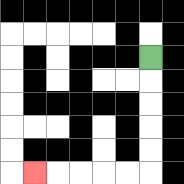{'start': '[6, 2]', 'end': '[1, 7]', 'path_directions': 'D,D,D,D,D,L,L,L,L,L', 'path_coordinates': '[[6, 2], [6, 3], [6, 4], [6, 5], [6, 6], [6, 7], [5, 7], [4, 7], [3, 7], [2, 7], [1, 7]]'}